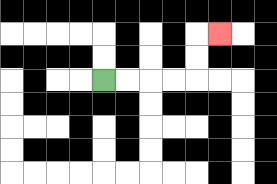{'start': '[4, 3]', 'end': '[9, 1]', 'path_directions': 'R,R,R,R,U,U,R', 'path_coordinates': '[[4, 3], [5, 3], [6, 3], [7, 3], [8, 3], [8, 2], [8, 1], [9, 1]]'}